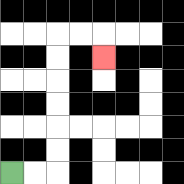{'start': '[0, 7]', 'end': '[4, 2]', 'path_directions': 'R,R,U,U,U,U,U,U,R,R,D', 'path_coordinates': '[[0, 7], [1, 7], [2, 7], [2, 6], [2, 5], [2, 4], [2, 3], [2, 2], [2, 1], [3, 1], [4, 1], [4, 2]]'}